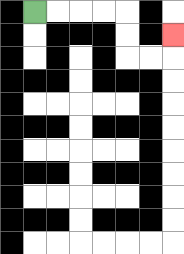{'start': '[1, 0]', 'end': '[7, 1]', 'path_directions': 'R,R,R,R,D,D,R,R,U', 'path_coordinates': '[[1, 0], [2, 0], [3, 0], [4, 0], [5, 0], [5, 1], [5, 2], [6, 2], [7, 2], [7, 1]]'}